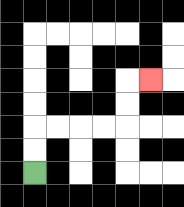{'start': '[1, 7]', 'end': '[6, 3]', 'path_directions': 'U,U,R,R,R,R,U,U,R', 'path_coordinates': '[[1, 7], [1, 6], [1, 5], [2, 5], [3, 5], [4, 5], [5, 5], [5, 4], [5, 3], [6, 3]]'}